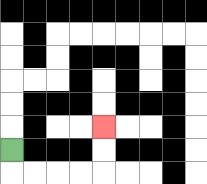{'start': '[0, 6]', 'end': '[4, 5]', 'path_directions': 'D,R,R,R,R,U,U', 'path_coordinates': '[[0, 6], [0, 7], [1, 7], [2, 7], [3, 7], [4, 7], [4, 6], [4, 5]]'}